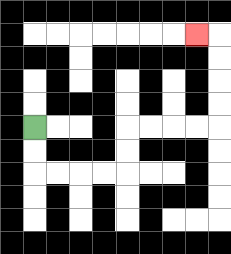{'start': '[1, 5]', 'end': '[8, 1]', 'path_directions': 'D,D,R,R,R,R,U,U,R,R,R,R,U,U,U,U,L', 'path_coordinates': '[[1, 5], [1, 6], [1, 7], [2, 7], [3, 7], [4, 7], [5, 7], [5, 6], [5, 5], [6, 5], [7, 5], [8, 5], [9, 5], [9, 4], [9, 3], [9, 2], [9, 1], [8, 1]]'}